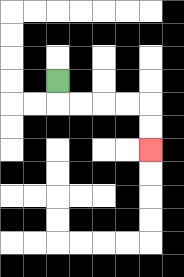{'start': '[2, 3]', 'end': '[6, 6]', 'path_directions': 'D,R,R,R,R,D,D', 'path_coordinates': '[[2, 3], [2, 4], [3, 4], [4, 4], [5, 4], [6, 4], [6, 5], [6, 6]]'}